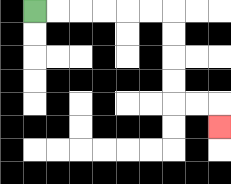{'start': '[1, 0]', 'end': '[9, 5]', 'path_directions': 'R,R,R,R,R,R,D,D,D,D,R,R,D', 'path_coordinates': '[[1, 0], [2, 0], [3, 0], [4, 0], [5, 0], [6, 0], [7, 0], [7, 1], [7, 2], [7, 3], [7, 4], [8, 4], [9, 4], [9, 5]]'}